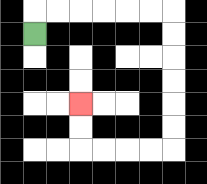{'start': '[1, 1]', 'end': '[3, 4]', 'path_directions': 'U,R,R,R,R,R,R,D,D,D,D,D,D,L,L,L,L,U,U', 'path_coordinates': '[[1, 1], [1, 0], [2, 0], [3, 0], [4, 0], [5, 0], [6, 0], [7, 0], [7, 1], [7, 2], [7, 3], [7, 4], [7, 5], [7, 6], [6, 6], [5, 6], [4, 6], [3, 6], [3, 5], [3, 4]]'}